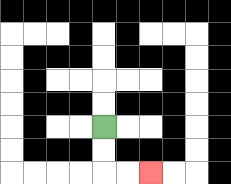{'start': '[4, 5]', 'end': '[6, 7]', 'path_directions': 'D,D,R,R', 'path_coordinates': '[[4, 5], [4, 6], [4, 7], [5, 7], [6, 7]]'}